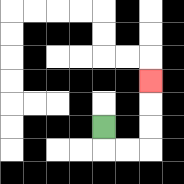{'start': '[4, 5]', 'end': '[6, 3]', 'path_directions': 'D,R,R,U,U,U', 'path_coordinates': '[[4, 5], [4, 6], [5, 6], [6, 6], [6, 5], [6, 4], [6, 3]]'}